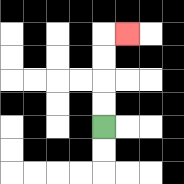{'start': '[4, 5]', 'end': '[5, 1]', 'path_directions': 'U,U,U,U,R', 'path_coordinates': '[[4, 5], [4, 4], [4, 3], [4, 2], [4, 1], [5, 1]]'}